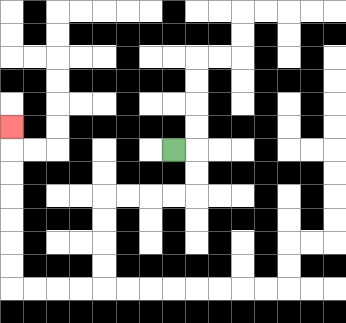{'start': '[7, 6]', 'end': '[0, 5]', 'path_directions': 'R,D,D,L,L,L,L,D,D,D,D,L,L,L,L,U,U,U,U,U,U,U', 'path_coordinates': '[[7, 6], [8, 6], [8, 7], [8, 8], [7, 8], [6, 8], [5, 8], [4, 8], [4, 9], [4, 10], [4, 11], [4, 12], [3, 12], [2, 12], [1, 12], [0, 12], [0, 11], [0, 10], [0, 9], [0, 8], [0, 7], [0, 6], [0, 5]]'}